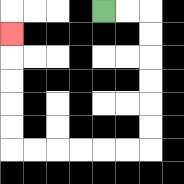{'start': '[4, 0]', 'end': '[0, 1]', 'path_directions': 'R,R,D,D,D,D,D,D,L,L,L,L,L,L,U,U,U,U,U', 'path_coordinates': '[[4, 0], [5, 0], [6, 0], [6, 1], [6, 2], [6, 3], [6, 4], [6, 5], [6, 6], [5, 6], [4, 6], [3, 6], [2, 6], [1, 6], [0, 6], [0, 5], [0, 4], [0, 3], [0, 2], [0, 1]]'}